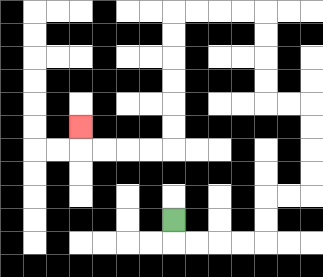{'start': '[7, 9]', 'end': '[3, 5]', 'path_directions': 'D,R,R,R,R,U,U,R,R,U,U,U,U,L,L,U,U,U,U,L,L,L,L,D,D,D,D,D,D,L,L,L,L,U', 'path_coordinates': '[[7, 9], [7, 10], [8, 10], [9, 10], [10, 10], [11, 10], [11, 9], [11, 8], [12, 8], [13, 8], [13, 7], [13, 6], [13, 5], [13, 4], [12, 4], [11, 4], [11, 3], [11, 2], [11, 1], [11, 0], [10, 0], [9, 0], [8, 0], [7, 0], [7, 1], [7, 2], [7, 3], [7, 4], [7, 5], [7, 6], [6, 6], [5, 6], [4, 6], [3, 6], [3, 5]]'}